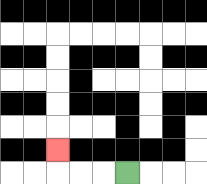{'start': '[5, 7]', 'end': '[2, 6]', 'path_directions': 'L,L,L,U', 'path_coordinates': '[[5, 7], [4, 7], [3, 7], [2, 7], [2, 6]]'}